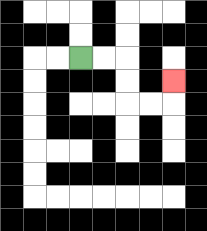{'start': '[3, 2]', 'end': '[7, 3]', 'path_directions': 'R,R,D,D,R,R,U', 'path_coordinates': '[[3, 2], [4, 2], [5, 2], [5, 3], [5, 4], [6, 4], [7, 4], [7, 3]]'}